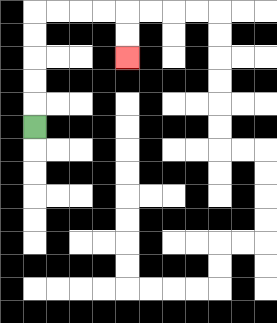{'start': '[1, 5]', 'end': '[5, 2]', 'path_directions': 'U,U,U,U,U,R,R,R,R,D,D', 'path_coordinates': '[[1, 5], [1, 4], [1, 3], [1, 2], [1, 1], [1, 0], [2, 0], [3, 0], [4, 0], [5, 0], [5, 1], [5, 2]]'}